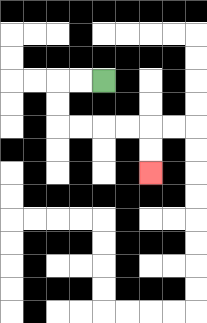{'start': '[4, 3]', 'end': '[6, 7]', 'path_directions': 'L,L,D,D,R,R,R,R,D,D', 'path_coordinates': '[[4, 3], [3, 3], [2, 3], [2, 4], [2, 5], [3, 5], [4, 5], [5, 5], [6, 5], [6, 6], [6, 7]]'}